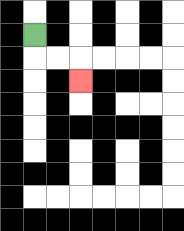{'start': '[1, 1]', 'end': '[3, 3]', 'path_directions': 'D,R,R,D', 'path_coordinates': '[[1, 1], [1, 2], [2, 2], [3, 2], [3, 3]]'}